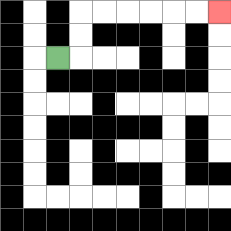{'start': '[2, 2]', 'end': '[9, 0]', 'path_directions': 'R,U,U,R,R,R,R,R,R', 'path_coordinates': '[[2, 2], [3, 2], [3, 1], [3, 0], [4, 0], [5, 0], [6, 0], [7, 0], [8, 0], [9, 0]]'}